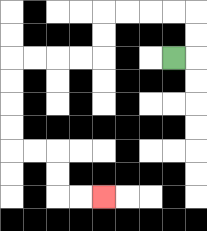{'start': '[7, 2]', 'end': '[4, 8]', 'path_directions': 'R,U,U,L,L,L,L,D,D,L,L,L,L,D,D,D,D,R,R,D,D,R,R', 'path_coordinates': '[[7, 2], [8, 2], [8, 1], [8, 0], [7, 0], [6, 0], [5, 0], [4, 0], [4, 1], [4, 2], [3, 2], [2, 2], [1, 2], [0, 2], [0, 3], [0, 4], [0, 5], [0, 6], [1, 6], [2, 6], [2, 7], [2, 8], [3, 8], [4, 8]]'}